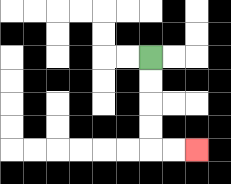{'start': '[6, 2]', 'end': '[8, 6]', 'path_directions': 'D,D,D,D,R,R', 'path_coordinates': '[[6, 2], [6, 3], [6, 4], [6, 5], [6, 6], [7, 6], [8, 6]]'}